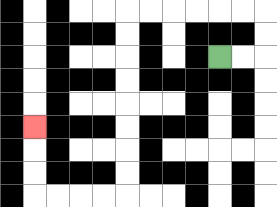{'start': '[9, 2]', 'end': '[1, 5]', 'path_directions': 'R,R,U,U,L,L,L,L,L,L,D,D,D,D,D,D,D,D,L,L,L,L,U,U,U', 'path_coordinates': '[[9, 2], [10, 2], [11, 2], [11, 1], [11, 0], [10, 0], [9, 0], [8, 0], [7, 0], [6, 0], [5, 0], [5, 1], [5, 2], [5, 3], [5, 4], [5, 5], [5, 6], [5, 7], [5, 8], [4, 8], [3, 8], [2, 8], [1, 8], [1, 7], [1, 6], [1, 5]]'}